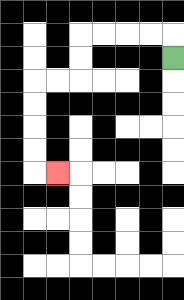{'start': '[7, 2]', 'end': '[2, 7]', 'path_directions': 'U,L,L,L,L,D,D,L,L,D,D,D,D,R', 'path_coordinates': '[[7, 2], [7, 1], [6, 1], [5, 1], [4, 1], [3, 1], [3, 2], [3, 3], [2, 3], [1, 3], [1, 4], [1, 5], [1, 6], [1, 7], [2, 7]]'}